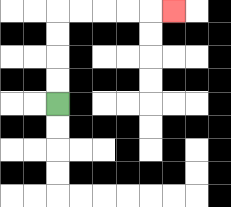{'start': '[2, 4]', 'end': '[7, 0]', 'path_directions': 'U,U,U,U,R,R,R,R,R', 'path_coordinates': '[[2, 4], [2, 3], [2, 2], [2, 1], [2, 0], [3, 0], [4, 0], [5, 0], [6, 0], [7, 0]]'}